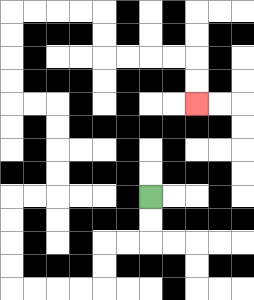{'start': '[6, 8]', 'end': '[8, 4]', 'path_directions': 'D,D,L,L,D,D,L,L,L,L,U,U,U,U,R,R,U,U,U,U,L,L,U,U,U,U,R,R,R,R,D,D,R,R,R,R,D,D', 'path_coordinates': '[[6, 8], [6, 9], [6, 10], [5, 10], [4, 10], [4, 11], [4, 12], [3, 12], [2, 12], [1, 12], [0, 12], [0, 11], [0, 10], [0, 9], [0, 8], [1, 8], [2, 8], [2, 7], [2, 6], [2, 5], [2, 4], [1, 4], [0, 4], [0, 3], [0, 2], [0, 1], [0, 0], [1, 0], [2, 0], [3, 0], [4, 0], [4, 1], [4, 2], [5, 2], [6, 2], [7, 2], [8, 2], [8, 3], [8, 4]]'}